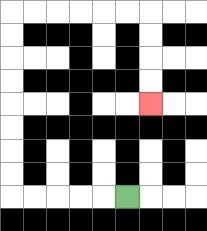{'start': '[5, 8]', 'end': '[6, 4]', 'path_directions': 'L,L,L,L,L,U,U,U,U,U,U,U,U,R,R,R,R,R,R,D,D,D,D', 'path_coordinates': '[[5, 8], [4, 8], [3, 8], [2, 8], [1, 8], [0, 8], [0, 7], [0, 6], [0, 5], [0, 4], [0, 3], [0, 2], [0, 1], [0, 0], [1, 0], [2, 0], [3, 0], [4, 0], [5, 0], [6, 0], [6, 1], [6, 2], [6, 3], [6, 4]]'}